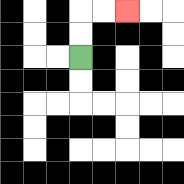{'start': '[3, 2]', 'end': '[5, 0]', 'path_directions': 'U,U,R,R', 'path_coordinates': '[[3, 2], [3, 1], [3, 0], [4, 0], [5, 0]]'}